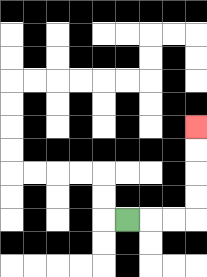{'start': '[5, 9]', 'end': '[8, 5]', 'path_directions': 'R,R,R,U,U,U,U', 'path_coordinates': '[[5, 9], [6, 9], [7, 9], [8, 9], [8, 8], [8, 7], [8, 6], [8, 5]]'}